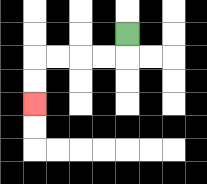{'start': '[5, 1]', 'end': '[1, 4]', 'path_directions': 'D,L,L,L,L,D,D', 'path_coordinates': '[[5, 1], [5, 2], [4, 2], [3, 2], [2, 2], [1, 2], [1, 3], [1, 4]]'}